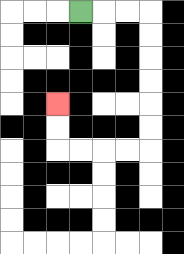{'start': '[3, 0]', 'end': '[2, 4]', 'path_directions': 'R,R,R,D,D,D,D,D,D,L,L,L,L,U,U', 'path_coordinates': '[[3, 0], [4, 0], [5, 0], [6, 0], [6, 1], [6, 2], [6, 3], [6, 4], [6, 5], [6, 6], [5, 6], [4, 6], [3, 6], [2, 6], [2, 5], [2, 4]]'}